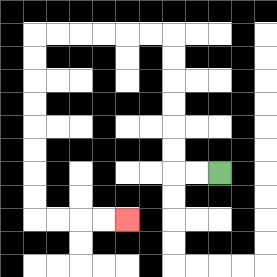{'start': '[9, 7]', 'end': '[5, 9]', 'path_directions': 'L,L,U,U,U,U,U,U,L,L,L,L,L,L,D,D,D,D,D,D,D,D,R,R,R,R', 'path_coordinates': '[[9, 7], [8, 7], [7, 7], [7, 6], [7, 5], [7, 4], [7, 3], [7, 2], [7, 1], [6, 1], [5, 1], [4, 1], [3, 1], [2, 1], [1, 1], [1, 2], [1, 3], [1, 4], [1, 5], [1, 6], [1, 7], [1, 8], [1, 9], [2, 9], [3, 9], [4, 9], [5, 9]]'}